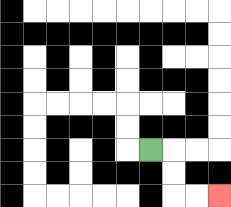{'start': '[6, 6]', 'end': '[9, 8]', 'path_directions': 'R,D,D,R,R', 'path_coordinates': '[[6, 6], [7, 6], [7, 7], [7, 8], [8, 8], [9, 8]]'}